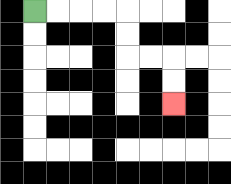{'start': '[1, 0]', 'end': '[7, 4]', 'path_directions': 'R,R,R,R,D,D,R,R,D,D', 'path_coordinates': '[[1, 0], [2, 0], [3, 0], [4, 0], [5, 0], [5, 1], [5, 2], [6, 2], [7, 2], [7, 3], [7, 4]]'}